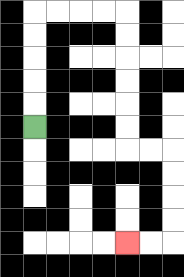{'start': '[1, 5]', 'end': '[5, 10]', 'path_directions': 'U,U,U,U,U,R,R,R,R,D,D,D,D,D,D,R,R,D,D,D,D,L,L', 'path_coordinates': '[[1, 5], [1, 4], [1, 3], [1, 2], [1, 1], [1, 0], [2, 0], [3, 0], [4, 0], [5, 0], [5, 1], [5, 2], [5, 3], [5, 4], [5, 5], [5, 6], [6, 6], [7, 6], [7, 7], [7, 8], [7, 9], [7, 10], [6, 10], [5, 10]]'}